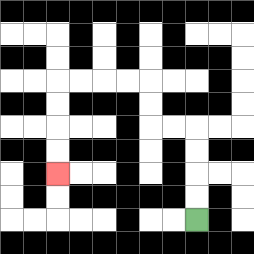{'start': '[8, 9]', 'end': '[2, 7]', 'path_directions': 'U,U,U,U,L,L,U,U,L,L,L,L,D,D,D,D', 'path_coordinates': '[[8, 9], [8, 8], [8, 7], [8, 6], [8, 5], [7, 5], [6, 5], [6, 4], [6, 3], [5, 3], [4, 3], [3, 3], [2, 3], [2, 4], [2, 5], [2, 6], [2, 7]]'}